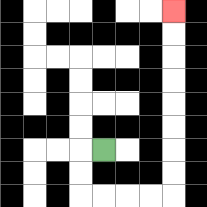{'start': '[4, 6]', 'end': '[7, 0]', 'path_directions': 'L,D,D,R,R,R,R,U,U,U,U,U,U,U,U', 'path_coordinates': '[[4, 6], [3, 6], [3, 7], [3, 8], [4, 8], [5, 8], [6, 8], [7, 8], [7, 7], [7, 6], [7, 5], [7, 4], [7, 3], [7, 2], [7, 1], [7, 0]]'}